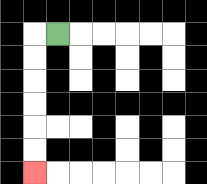{'start': '[2, 1]', 'end': '[1, 7]', 'path_directions': 'L,D,D,D,D,D,D', 'path_coordinates': '[[2, 1], [1, 1], [1, 2], [1, 3], [1, 4], [1, 5], [1, 6], [1, 7]]'}